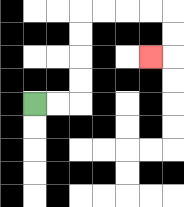{'start': '[1, 4]', 'end': '[6, 2]', 'path_directions': 'R,R,U,U,U,U,R,R,R,R,D,D,L', 'path_coordinates': '[[1, 4], [2, 4], [3, 4], [3, 3], [3, 2], [3, 1], [3, 0], [4, 0], [5, 0], [6, 0], [7, 0], [7, 1], [7, 2], [6, 2]]'}